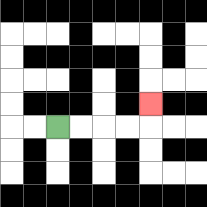{'start': '[2, 5]', 'end': '[6, 4]', 'path_directions': 'R,R,R,R,U', 'path_coordinates': '[[2, 5], [3, 5], [4, 5], [5, 5], [6, 5], [6, 4]]'}